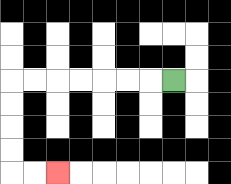{'start': '[7, 3]', 'end': '[2, 7]', 'path_directions': 'L,L,L,L,L,L,L,D,D,D,D,R,R', 'path_coordinates': '[[7, 3], [6, 3], [5, 3], [4, 3], [3, 3], [2, 3], [1, 3], [0, 3], [0, 4], [0, 5], [0, 6], [0, 7], [1, 7], [2, 7]]'}